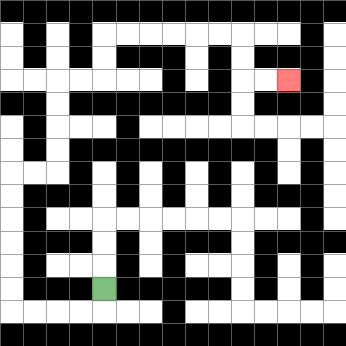{'start': '[4, 12]', 'end': '[12, 3]', 'path_directions': 'D,L,L,L,L,U,U,U,U,U,U,R,R,U,U,U,U,R,R,U,U,R,R,R,R,R,R,D,D,R,R', 'path_coordinates': '[[4, 12], [4, 13], [3, 13], [2, 13], [1, 13], [0, 13], [0, 12], [0, 11], [0, 10], [0, 9], [0, 8], [0, 7], [1, 7], [2, 7], [2, 6], [2, 5], [2, 4], [2, 3], [3, 3], [4, 3], [4, 2], [4, 1], [5, 1], [6, 1], [7, 1], [8, 1], [9, 1], [10, 1], [10, 2], [10, 3], [11, 3], [12, 3]]'}